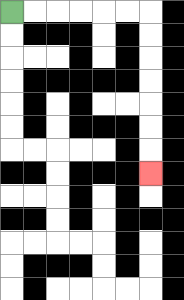{'start': '[0, 0]', 'end': '[6, 7]', 'path_directions': 'R,R,R,R,R,R,D,D,D,D,D,D,D', 'path_coordinates': '[[0, 0], [1, 0], [2, 0], [3, 0], [4, 0], [5, 0], [6, 0], [6, 1], [6, 2], [6, 3], [6, 4], [6, 5], [6, 6], [6, 7]]'}